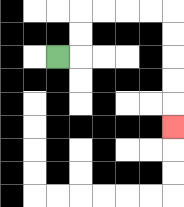{'start': '[2, 2]', 'end': '[7, 5]', 'path_directions': 'R,U,U,R,R,R,R,D,D,D,D,D', 'path_coordinates': '[[2, 2], [3, 2], [3, 1], [3, 0], [4, 0], [5, 0], [6, 0], [7, 0], [7, 1], [7, 2], [7, 3], [7, 4], [7, 5]]'}